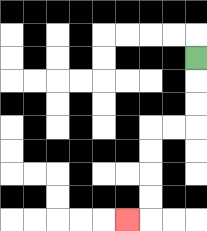{'start': '[8, 2]', 'end': '[5, 9]', 'path_directions': 'D,D,D,L,L,D,D,D,D,L', 'path_coordinates': '[[8, 2], [8, 3], [8, 4], [8, 5], [7, 5], [6, 5], [6, 6], [6, 7], [6, 8], [6, 9], [5, 9]]'}